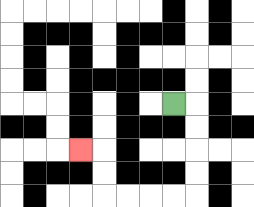{'start': '[7, 4]', 'end': '[3, 6]', 'path_directions': 'R,D,D,D,D,L,L,L,L,U,U,L', 'path_coordinates': '[[7, 4], [8, 4], [8, 5], [8, 6], [8, 7], [8, 8], [7, 8], [6, 8], [5, 8], [4, 8], [4, 7], [4, 6], [3, 6]]'}